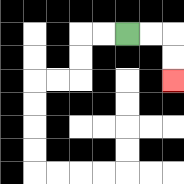{'start': '[5, 1]', 'end': '[7, 3]', 'path_directions': 'R,R,D,D', 'path_coordinates': '[[5, 1], [6, 1], [7, 1], [7, 2], [7, 3]]'}